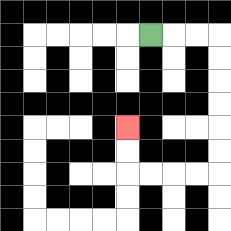{'start': '[6, 1]', 'end': '[5, 5]', 'path_directions': 'R,R,R,D,D,D,D,D,D,L,L,L,L,U,U', 'path_coordinates': '[[6, 1], [7, 1], [8, 1], [9, 1], [9, 2], [9, 3], [9, 4], [9, 5], [9, 6], [9, 7], [8, 7], [7, 7], [6, 7], [5, 7], [5, 6], [5, 5]]'}